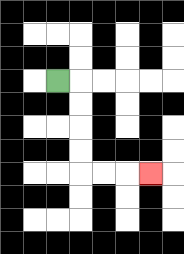{'start': '[2, 3]', 'end': '[6, 7]', 'path_directions': 'R,D,D,D,D,R,R,R', 'path_coordinates': '[[2, 3], [3, 3], [3, 4], [3, 5], [3, 6], [3, 7], [4, 7], [5, 7], [6, 7]]'}